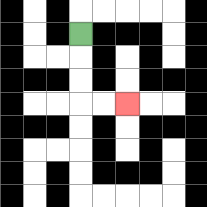{'start': '[3, 1]', 'end': '[5, 4]', 'path_directions': 'D,D,D,R,R', 'path_coordinates': '[[3, 1], [3, 2], [3, 3], [3, 4], [4, 4], [5, 4]]'}